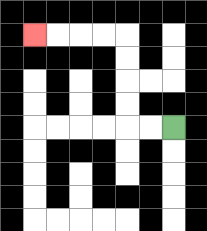{'start': '[7, 5]', 'end': '[1, 1]', 'path_directions': 'L,L,U,U,U,U,L,L,L,L', 'path_coordinates': '[[7, 5], [6, 5], [5, 5], [5, 4], [5, 3], [5, 2], [5, 1], [4, 1], [3, 1], [2, 1], [1, 1]]'}